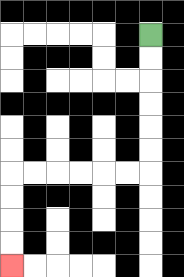{'start': '[6, 1]', 'end': '[0, 11]', 'path_directions': 'D,D,D,D,D,D,L,L,L,L,L,L,D,D,D,D', 'path_coordinates': '[[6, 1], [6, 2], [6, 3], [6, 4], [6, 5], [6, 6], [6, 7], [5, 7], [4, 7], [3, 7], [2, 7], [1, 7], [0, 7], [0, 8], [0, 9], [0, 10], [0, 11]]'}